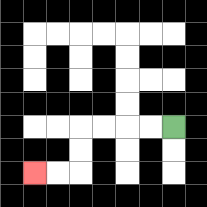{'start': '[7, 5]', 'end': '[1, 7]', 'path_directions': 'L,L,L,L,D,D,L,L', 'path_coordinates': '[[7, 5], [6, 5], [5, 5], [4, 5], [3, 5], [3, 6], [3, 7], [2, 7], [1, 7]]'}